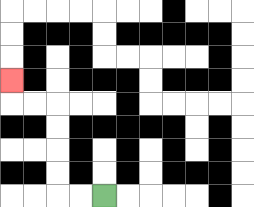{'start': '[4, 8]', 'end': '[0, 3]', 'path_directions': 'L,L,U,U,U,U,L,L,U', 'path_coordinates': '[[4, 8], [3, 8], [2, 8], [2, 7], [2, 6], [2, 5], [2, 4], [1, 4], [0, 4], [0, 3]]'}